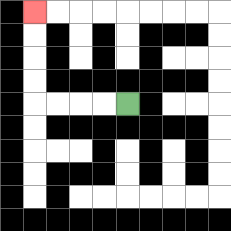{'start': '[5, 4]', 'end': '[1, 0]', 'path_directions': 'L,L,L,L,U,U,U,U', 'path_coordinates': '[[5, 4], [4, 4], [3, 4], [2, 4], [1, 4], [1, 3], [1, 2], [1, 1], [1, 0]]'}